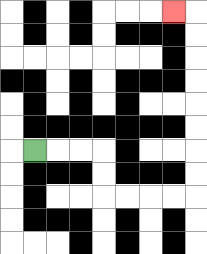{'start': '[1, 6]', 'end': '[7, 0]', 'path_directions': 'R,R,R,D,D,R,R,R,R,U,U,U,U,U,U,U,U,L', 'path_coordinates': '[[1, 6], [2, 6], [3, 6], [4, 6], [4, 7], [4, 8], [5, 8], [6, 8], [7, 8], [8, 8], [8, 7], [8, 6], [8, 5], [8, 4], [8, 3], [8, 2], [8, 1], [8, 0], [7, 0]]'}